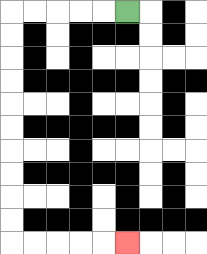{'start': '[5, 0]', 'end': '[5, 10]', 'path_directions': 'L,L,L,L,L,D,D,D,D,D,D,D,D,D,D,R,R,R,R,R', 'path_coordinates': '[[5, 0], [4, 0], [3, 0], [2, 0], [1, 0], [0, 0], [0, 1], [0, 2], [0, 3], [0, 4], [0, 5], [0, 6], [0, 7], [0, 8], [0, 9], [0, 10], [1, 10], [2, 10], [3, 10], [4, 10], [5, 10]]'}